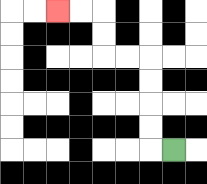{'start': '[7, 6]', 'end': '[2, 0]', 'path_directions': 'L,U,U,U,U,L,L,U,U,L,L', 'path_coordinates': '[[7, 6], [6, 6], [6, 5], [6, 4], [6, 3], [6, 2], [5, 2], [4, 2], [4, 1], [4, 0], [3, 0], [2, 0]]'}